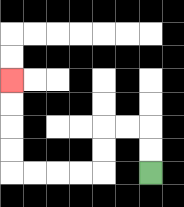{'start': '[6, 7]', 'end': '[0, 3]', 'path_directions': 'U,U,L,L,D,D,L,L,L,L,U,U,U,U', 'path_coordinates': '[[6, 7], [6, 6], [6, 5], [5, 5], [4, 5], [4, 6], [4, 7], [3, 7], [2, 7], [1, 7], [0, 7], [0, 6], [0, 5], [0, 4], [0, 3]]'}